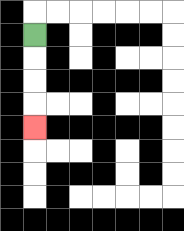{'start': '[1, 1]', 'end': '[1, 5]', 'path_directions': 'D,D,D,D', 'path_coordinates': '[[1, 1], [1, 2], [1, 3], [1, 4], [1, 5]]'}